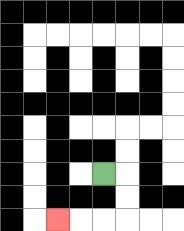{'start': '[4, 7]', 'end': '[2, 9]', 'path_directions': 'R,D,D,L,L,L', 'path_coordinates': '[[4, 7], [5, 7], [5, 8], [5, 9], [4, 9], [3, 9], [2, 9]]'}